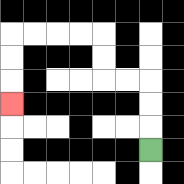{'start': '[6, 6]', 'end': '[0, 4]', 'path_directions': 'U,U,U,L,L,U,U,L,L,L,L,D,D,D', 'path_coordinates': '[[6, 6], [6, 5], [6, 4], [6, 3], [5, 3], [4, 3], [4, 2], [4, 1], [3, 1], [2, 1], [1, 1], [0, 1], [0, 2], [0, 3], [0, 4]]'}